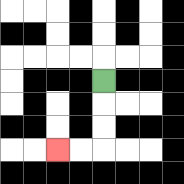{'start': '[4, 3]', 'end': '[2, 6]', 'path_directions': 'D,D,D,L,L', 'path_coordinates': '[[4, 3], [4, 4], [4, 5], [4, 6], [3, 6], [2, 6]]'}